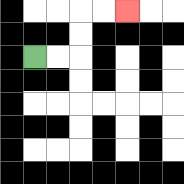{'start': '[1, 2]', 'end': '[5, 0]', 'path_directions': 'R,R,U,U,R,R', 'path_coordinates': '[[1, 2], [2, 2], [3, 2], [3, 1], [3, 0], [4, 0], [5, 0]]'}